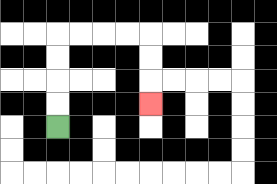{'start': '[2, 5]', 'end': '[6, 4]', 'path_directions': 'U,U,U,U,R,R,R,R,D,D,D', 'path_coordinates': '[[2, 5], [2, 4], [2, 3], [2, 2], [2, 1], [3, 1], [4, 1], [5, 1], [6, 1], [6, 2], [6, 3], [6, 4]]'}